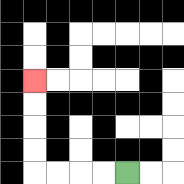{'start': '[5, 7]', 'end': '[1, 3]', 'path_directions': 'L,L,L,L,U,U,U,U', 'path_coordinates': '[[5, 7], [4, 7], [3, 7], [2, 7], [1, 7], [1, 6], [1, 5], [1, 4], [1, 3]]'}